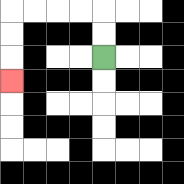{'start': '[4, 2]', 'end': '[0, 3]', 'path_directions': 'U,U,L,L,L,L,D,D,D', 'path_coordinates': '[[4, 2], [4, 1], [4, 0], [3, 0], [2, 0], [1, 0], [0, 0], [0, 1], [0, 2], [0, 3]]'}